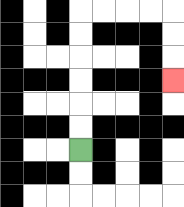{'start': '[3, 6]', 'end': '[7, 3]', 'path_directions': 'U,U,U,U,U,U,R,R,R,R,D,D,D', 'path_coordinates': '[[3, 6], [3, 5], [3, 4], [3, 3], [3, 2], [3, 1], [3, 0], [4, 0], [5, 0], [6, 0], [7, 0], [7, 1], [7, 2], [7, 3]]'}